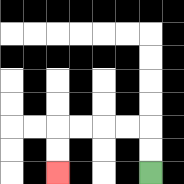{'start': '[6, 7]', 'end': '[2, 7]', 'path_directions': 'U,U,L,L,L,L,D,D', 'path_coordinates': '[[6, 7], [6, 6], [6, 5], [5, 5], [4, 5], [3, 5], [2, 5], [2, 6], [2, 7]]'}